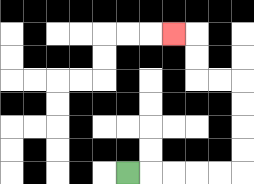{'start': '[5, 7]', 'end': '[7, 1]', 'path_directions': 'R,R,R,R,R,U,U,U,U,L,L,U,U,L', 'path_coordinates': '[[5, 7], [6, 7], [7, 7], [8, 7], [9, 7], [10, 7], [10, 6], [10, 5], [10, 4], [10, 3], [9, 3], [8, 3], [8, 2], [8, 1], [7, 1]]'}